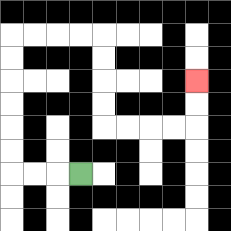{'start': '[3, 7]', 'end': '[8, 3]', 'path_directions': 'L,L,L,U,U,U,U,U,U,R,R,R,R,D,D,D,D,R,R,R,R,U,U', 'path_coordinates': '[[3, 7], [2, 7], [1, 7], [0, 7], [0, 6], [0, 5], [0, 4], [0, 3], [0, 2], [0, 1], [1, 1], [2, 1], [3, 1], [4, 1], [4, 2], [4, 3], [4, 4], [4, 5], [5, 5], [6, 5], [7, 5], [8, 5], [8, 4], [8, 3]]'}